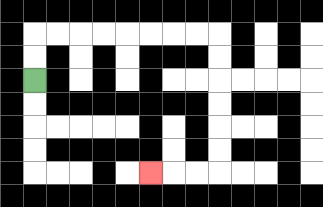{'start': '[1, 3]', 'end': '[6, 7]', 'path_directions': 'U,U,R,R,R,R,R,R,R,R,D,D,D,D,D,D,L,L,L', 'path_coordinates': '[[1, 3], [1, 2], [1, 1], [2, 1], [3, 1], [4, 1], [5, 1], [6, 1], [7, 1], [8, 1], [9, 1], [9, 2], [9, 3], [9, 4], [9, 5], [9, 6], [9, 7], [8, 7], [7, 7], [6, 7]]'}